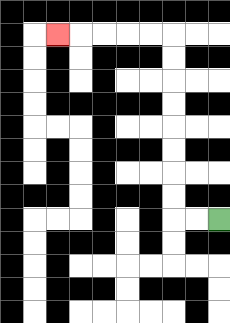{'start': '[9, 9]', 'end': '[2, 1]', 'path_directions': 'L,L,U,U,U,U,U,U,U,U,L,L,L,L,L', 'path_coordinates': '[[9, 9], [8, 9], [7, 9], [7, 8], [7, 7], [7, 6], [7, 5], [7, 4], [7, 3], [7, 2], [7, 1], [6, 1], [5, 1], [4, 1], [3, 1], [2, 1]]'}